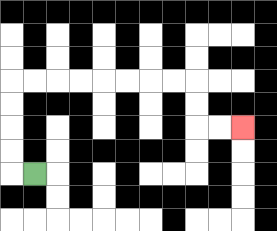{'start': '[1, 7]', 'end': '[10, 5]', 'path_directions': 'L,U,U,U,U,R,R,R,R,R,R,R,R,D,D,R,R', 'path_coordinates': '[[1, 7], [0, 7], [0, 6], [0, 5], [0, 4], [0, 3], [1, 3], [2, 3], [3, 3], [4, 3], [5, 3], [6, 3], [7, 3], [8, 3], [8, 4], [8, 5], [9, 5], [10, 5]]'}